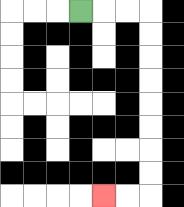{'start': '[3, 0]', 'end': '[4, 8]', 'path_directions': 'R,R,R,D,D,D,D,D,D,D,D,L,L', 'path_coordinates': '[[3, 0], [4, 0], [5, 0], [6, 0], [6, 1], [6, 2], [6, 3], [6, 4], [6, 5], [6, 6], [6, 7], [6, 8], [5, 8], [4, 8]]'}